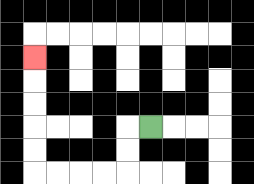{'start': '[6, 5]', 'end': '[1, 2]', 'path_directions': 'L,D,D,L,L,L,L,U,U,U,U,U', 'path_coordinates': '[[6, 5], [5, 5], [5, 6], [5, 7], [4, 7], [3, 7], [2, 7], [1, 7], [1, 6], [1, 5], [1, 4], [1, 3], [1, 2]]'}